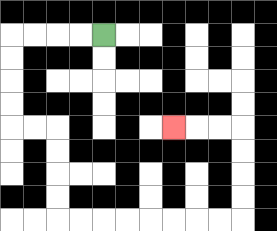{'start': '[4, 1]', 'end': '[7, 5]', 'path_directions': 'L,L,L,L,D,D,D,D,R,R,D,D,D,D,R,R,R,R,R,R,R,R,U,U,U,U,L,L,L', 'path_coordinates': '[[4, 1], [3, 1], [2, 1], [1, 1], [0, 1], [0, 2], [0, 3], [0, 4], [0, 5], [1, 5], [2, 5], [2, 6], [2, 7], [2, 8], [2, 9], [3, 9], [4, 9], [5, 9], [6, 9], [7, 9], [8, 9], [9, 9], [10, 9], [10, 8], [10, 7], [10, 6], [10, 5], [9, 5], [8, 5], [7, 5]]'}